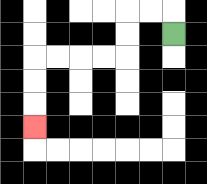{'start': '[7, 1]', 'end': '[1, 5]', 'path_directions': 'U,L,L,D,D,L,L,L,L,D,D,D', 'path_coordinates': '[[7, 1], [7, 0], [6, 0], [5, 0], [5, 1], [5, 2], [4, 2], [3, 2], [2, 2], [1, 2], [1, 3], [1, 4], [1, 5]]'}